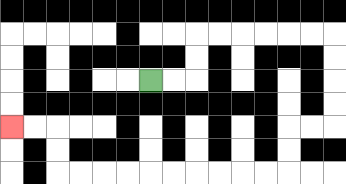{'start': '[6, 3]', 'end': '[0, 5]', 'path_directions': 'R,R,U,U,R,R,R,R,R,R,D,D,D,D,L,L,D,D,L,L,L,L,L,L,L,L,L,L,U,U,L,L', 'path_coordinates': '[[6, 3], [7, 3], [8, 3], [8, 2], [8, 1], [9, 1], [10, 1], [11, 1], [12, 1], [13, 1], [14, 1], [14, 2], [14, 3], [14, 4], [14, 5], [13, 5], [12, 5], [12, 6], [12, 7], [11, 7], [10, 7], [9, 7], [8, 7], [7, 7], [6, 7], [5, 7], [4, 7], [3, 7], [2, 7], [2, 6], [2, 5], [1, 5], [0, 5]]'}